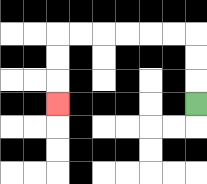{'start': '[8, 4]', 'end': '[2, 4]', 'path_directions': 'U,U,U,L,L,L,L,L,L,D,D,D', 'path_coordinates': '[[8, 4], [8, 3], [8, 2], [8, 1], [7, 1], [6, 1], [5, 1], [4, 1], [3, 1], [2, 1], [2, 2], [2, 3], [2, 4]]'}